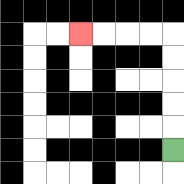{'start': '[7, 6]', 'end': '[3, 1]', 'path_directions': 'U,U,U,U,U,L,L,L,L', 'path_coordinates': '[[7, 6], [7, 5], [7, 4], [7, 3], [7, 2], [7, 1], [6, 1], [5, 1], [4, 1], [3, 1]]'}